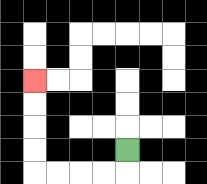{'start': '[5, 6]', 'end': '[1, 3]', 'path_directions': 'D,L,L,L,L,U,U,U,U', 'path_coordinates': '[[5, 6], [5, 7], [4, 7], [3, 7], [2, 7], [1, 7], [1, 6], [1, 5], [1, 4], [1, 3]]'}